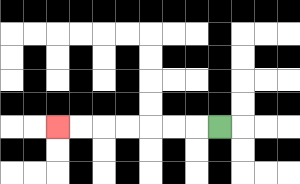{'start': '[9, 5]', 'end': '[2, 5]', 'path_directions': 'L,L,L,L,L,L,L', 'path_coordinates': '[[9, 5], [8, 5], [7, 5], [6, 5], [5, 5], [4, 5], [3, 5], [2, 5]]'}